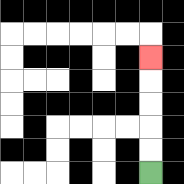{'start': '[6, 7]', 'end': '[6, 2]', 'path_directions': 'U,U,U,U,U', 'path_coordinates': '[[6, 7], [6, 6], [6, 5], [6, 4], [6, 3], [6, 2]]'}